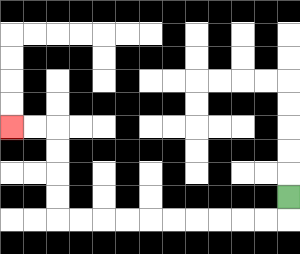{'start': '[12, 8]', 'end': '[0, 5]', 'path_directions': 'D,L,L,L,L,L,L,L,L,L,L,U,U,U,U,L,L', 'path_coordinates': '[[12, 8], [12, 9], [11, 9], [10, 9], [9, 9], [8, 9], [7, 9], [6, 9], [5, 9], [4, 9], [3, 9], [2, 9], [2, 8], [2, 7], [2, 6], [2, 5], [1, 5], [0, 5]]'}